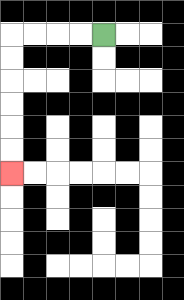{'start': '[4, 1]', 'end': '[0, 7]', 'path_directions': 'L,L,L,L,D,D,D,D,D,D', 'path_coordinates': '[[4, 1], [3, 1], [2, 1], [1, 1], [0, 1], [0, 2], [0, 3], [0, 4], [0, 5], [0, 6], [0, 7]]'}